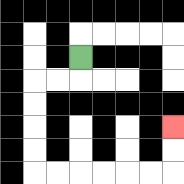{'start': '[3, 2]', 'end': '[7, 5]', 'path_directions': 'D,L,L,D,D,D,D,R,R,R,R,R,R,U,U', 'path_coordinates': '[[3, 2], [3, 3], [2, 3], [1, 3], [1, 4], [1, 5], [1, 6], [1, 7], [2, 7], [3, 7], [4, 7], [5, 7], [6, 7], [7, 7], [7, 6], [7, 5]]'}